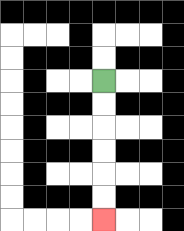{'start': '[4, 3]', 'end': '[4, 9]', 'path_directions': 'D,D,D,D,D,D', 'path_coordinates': '[[4, 3], [4, 4], [4, 5], [4, 6], [4, 7], [4, 8], [4, 9]]'}